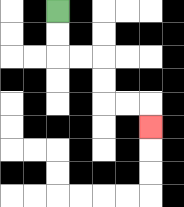{'start': '[2, 0]', 'end': '[6, 5]', 'path_directions': 'D,D,R,R,D,D,R,R,D', 'path_coordinates': '[[2, 0], [2, 1], [2, 2], [3, 2], [4, 2], [4, 3], [4, 4], [5, 4], [6, 4], [6, 5]]'}